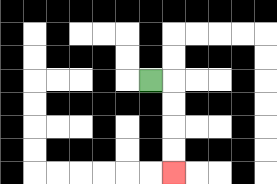{'start': '[6, 3]', 'end': '[7, 7]', 'path_directions': 'R,D,D,D,D', 'path_coordinates': '[[6, 3], [7, 3], [7, 4], [7, 5], [7, 6], [7, 7]]'}